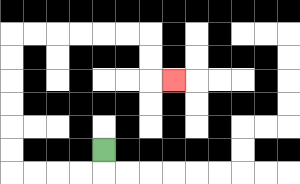{'start': '[4, 6]', 'end': '[7, 3]', 'path_directions': 'D,L,L,L,L,U,U,U,U,U,U,R,R,R,R,R,R,D,D,R', 'path_coordinates': '[[4, 6], [4, 7], [3, 7], [2, 7], [1, 7], [0, 7], [0, 6], [0, 5], [0, 4], [0, 3], [0, 2], [0, 1], [1, 1], [2, 1], [3, 1], [4, 1], [5, 1], [6, 1], [6, 2], [6, 3], [7, 3]]'}